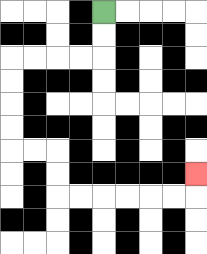{'start': '[4, 0]', 'end': '[8, 7]', 'path_directions': 'D,D,L,L,L,L,D,D,D,D,R,R,D,D,R,R,R,R,R,R,U', 'path_coordinates': '[[4, 0], [4, 1], [4, 2], [3, 2], [2, 2], [1, 2], [0, 2], [0, 3], [0, 4], [0, 5], [0, 6], [1, 6], [2, 6], [2, 7], [2, 8], [3, 8], [4, 8], [5, 8], [6, 8], [7, 8], [8, 8], [8, 7]]'}